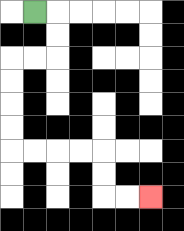{'start': '[1, 0]', 'end': '[6, 8]', 'path_directions': 'R,D,D,L,L,D,D,D,D,R,R,R,R,D,D,R,R', 'path_coordinates': '[[1, 0], [2, 0], [2, 1], [2, 2], [1, 2], [0, 2], [0, 3], [0, 4], [0, 5], [0, 6], [1, 6], [2, 6], [3, 6], [4, 6], [4, 7], [4, 8], [5, 8], [6, 8]]'}